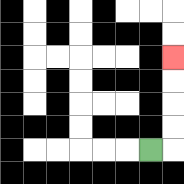{'start': '[6, 6]', 'end': '[7, 2]', 'path_directions': 'R,U,U,U,U', 'path_coordinates': '[[6, 6], [7, 6], [7, 5], [7, 4], [7, 3], [7, 2]]'}